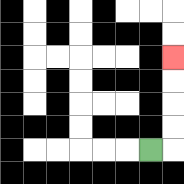{'start': '[6, 6]', 'end': '[7, 2]', 'path_directions': 'R,U,U,U,U', 'path_coordinates': '[[6, 6], [7, 6], [7, 5], [7, 4], [7, 3], [7, 2]]'}